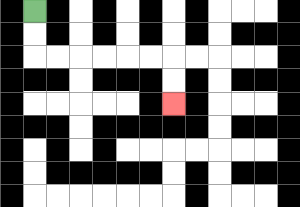{'start': '[1, 0]', 'end': '[7, 4]', 'path_directions': 'D,D,R,R,R,R,R,R,D,D', 'path_coordinates': '[[1, 0], [1, 1], [1, 2], [2, 2], [3, 2], [4, 2], [5, 2], [6, 2], [7, 2], [7, 3], [7, 4]]'}